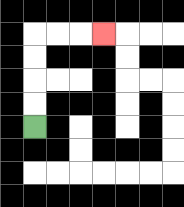{'start': '[1, 5]', 'end': '[4, 1]', 'path_directions': 'U,U,U,U,R,R,R', 'path_coordinates': '[[1, 5], [1, 4], [1, 3], [1, 2], [1, 1], [2, 1], [3, 1], [4, 1]]'}